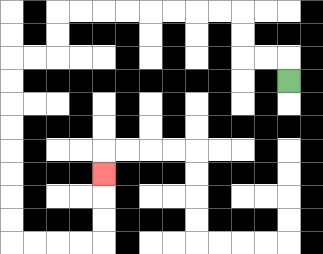{'start': '[12, 3]', 'end': '[4, 7]', 'path_directions': 'U,L,L,U,U,L,L,L,L,L,L,L,L,D,D,L,L,D,D,D,D,D,D,D,D,R,R,R,R,U,U,U', 'path_coordinates': '[[12, 3], [12, 2], [11, 2], [10, 2], [10, 1], [10, 0], [9, 0], [8, 0], [7, 0], [6, 0], [5, 0], [4, 0], [3, 0], [2, 0], [2, 1], [2, 2], [1, 2], [0, 2], [0, 3], [0, 4], [0, 5], [0, 6], [0, 7], [0, 8], [0, 9], [0, 10], [1, 10], [2, 10], [3, 10], [4, 10], [4, 9], [4, 8], [4, 7]]'}